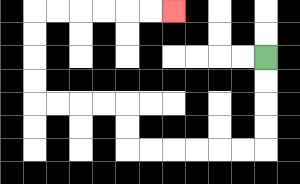{'start': '[11, 2]', 'end': '[7, 0]', 'path_directions': 'D,D,D,D,L,L,L,L,L,L,U,U,L,L,L,L,U,U,U,U,R,R,R,R,R,R', 'path_coordinates': '[[11, 2], [11, 3], [11, 4], [11, 5], [11, 6], [10, 6], [9, 6], [8, 6], [7, 6], [6, 6], [5, 6], [5, 5], [5, 4], [4, 4], [3, 4], [2, 4], [1, 4], [1, 3], [1, 2], [1, 1], [1, 0], [2, 0], [3, 0], [4, 0], [5, 0], [6, 0], [7, 0]]'}